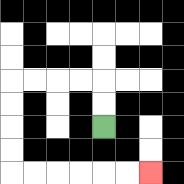{'start': '[4, 5]', 'end': '[6, 7]', 'path_directions': 'U,U,L,L,L,L,D,D,D,D,R,R,R,R,R,R', 'path_coordinates': '[[4, 5], [4, 4], [4, 3], [3, 3], [2, 3], [1, 3], [0, 3], [0, 4], [0, 5], [0, 6], [0, 7], [1, 7], [2, 7], [3, 7], [4, 7], [5, 7], [6, 7]]'}